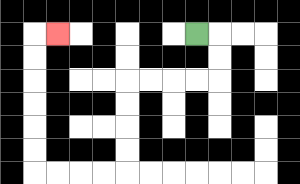{'start': '[8, 1]', 'end': '[2, 1]', 'path_directions': 'R,D,D,L,L,L,L,D,D,D,D,L,L,L,L,U,U,U,U,U,U,R', 'path_coordinates': '[[8, 1], [9, 1], [9, 2], [9, 3], [8, 3], [7, 3], [6, 3], [5, 3], [5, 4], [5, 5], [5, 6], [5, 7], [4, 7], [3, 7], [2, 7], [1, 7], [1, 6], [1, 5], [1, 4], [1, 3], [1, 2], [1, 1], [2, 1]]'}